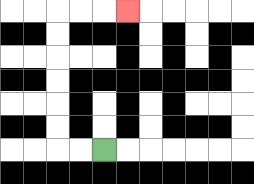{'start': '[4, 6]', 'end': '[5, 0]', 'path_directions': 'L,L,U,U,U,U,U,U,R,R,R', 'path_coordinates': '[[4, 6], [3, 6], [2, 6], [2, 5], [2, 4], [2, 3], [2, 2], [2, 1], [2, 0], [3, 0], [4, 0], [5, 0]]'}